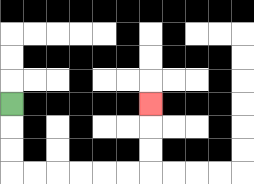{'start': '[0, 4]', 'end': '[6, 4]', 'path_directions': 'D,D,D,R,R,R,R,R,R,U,U,U', 'path_coordinates': '[[0, 4], [0, 5], [0, 6], [0, 7], [1, 7], [2, 7], [3, 7], [4, 7], [5, 7], [6, 7], [6, 6], [6, 5], [6, 4]]'}